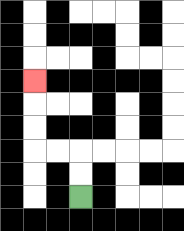{'start': '[3, 8]', 'end': '[1, 3]', 'path_directions': 'U,U,L,L,U,U,U', 'path_coordinates': '[[3, 8], [3, 7], [3, 6], [2, 6], [1, 6], [1, 5], [1, 4], [1, 3]]'}